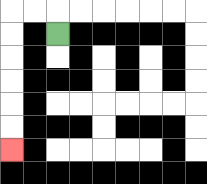{'start': '[2, 1]', 'end': '[0, 6]', 'path_directions': 'U,L,L,D,D,D,D,D,D', 'path_coordinates': '[[2, 1], [2, 0], [1, 0], [0, 0], [0, 1], [0, 2], [0, 3], [0, 4], [0, 5], [0, 6]]'}